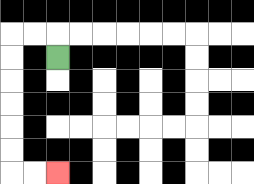{'start': '[2, 2]', 'end': '[2, 7]', 'path_directions': 'U,L,L,D,D,D,D,D,D,R,R', 'path_coordinates': '[[2, 2], [2, 1], [1, 1], [0, 1], [0, 2], [0, 3], [0, 4], [0, 5], [0, 6], [0, 7], [1, 7], [2, 7]]'}